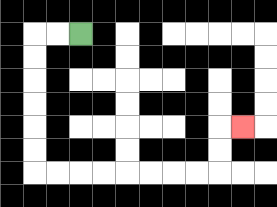{'start': '[3, 1]', 'end': '[10, 5]', 'path_directions': 'L,L,D,D,D,D,D,D,R,R,R,R,R,R,R,R,U,U,R', 'path_coordinates': '[[3, 1], [2, 1], [1, 1], [1, 2], [1, 3], [1, 4], [1, 5], [1, 6], [1, 7], [2, 7], [3, 7], [4, 7], [5, 7], [6, 7], [7, 7], [8, 7], [9, 7], [9, 6], [9, 5], [10, 5]]'}